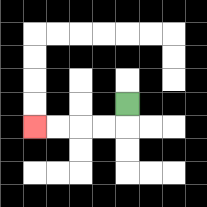{'start': '[5, 4]', 'end': '[1, 5]', 'path_directions': 'D,L,L,L,L', 'path_coordinates': '[[5, 4], [5, 5], [4, 5], [3, 5], [2, 5], [1, 5]]'}